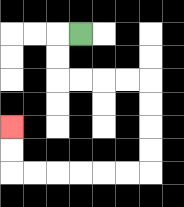{'start': '[3, 1]', 'end': '[0, 5]', 'path_directions': 'L,D,D,R,R,R,R,D,D,D,D,L,L,L,L,L,L,U,U', 'path_coordinates': '[[3, 1], [2, 1], [2, 2], [2, 3], [3, 3], [4, 3], [5, 3], [6, 3], [6, 4], [6, 5], [6, 6], [6, 7], [5, 7], [4, 7], [3, 7], [2, 7], [1, 7], [0, 7], [0, 6], [0, 5]]'}